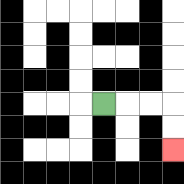{'start': '[4, 4]', 'end': '[7, 6]', 'path_directions': 'R,R,R,D,D', 'path_coordinates': '[[4, 4], [5, 4], [6, 4], [7, 4], [7, 5], [7, 6]]'}